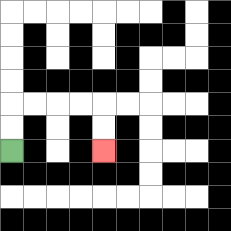{'start': '[0, 6]', 'end': '[4, 6]', 'path_directions': 'U,U,R,R,R,R,D,D', 'path_coordinates': '[[0, 6], [0, 5], [0, 4], [1, 4], [2, 4], [3, 4], [4, 4], [4, 5], [4, 6]]'}